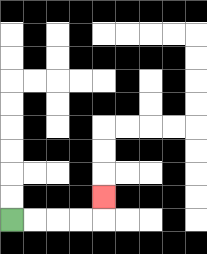{'start': '[0, 9]', 'end': '[4, 8]', 'path_directions': 'R,R,R,R,U', 'path_coordinates': '[[0, 9], [1, 9], [2, 9], [3, 9], [4, 9], [4, 8]]'}